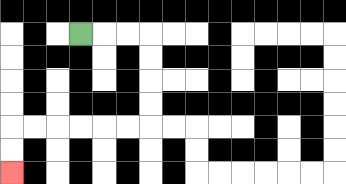{'start': '[3, 1]', 'end': '[0, 7]', 'path_directions': 'R,R,R,D,D,D,D,L,L,L,L,L,L,D,D', 'path_coordinates': '[[3, 1], [4, 1], [5, 1], [6, 1], [6, 2], [6, 3], [6, 4], [6, 5], [5, 5], [4, 5], [3, 5], [2, 5], [1, 5], [0, 5], [0, 6], [0, 7]]'}